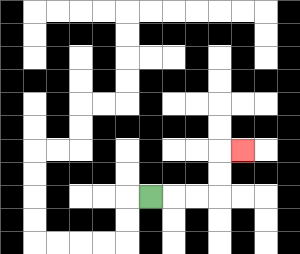{'start': '[6, 8]', 'end': '[10, 6]', 'path_directions': 'R,R,R,U,U,R', 'path_coordinates': '[[6, 8], [7, 8], [8, 8], [9, 8], [9, 7], [9, 6], [10, 6]]'}